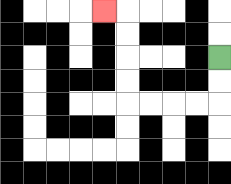{'start': '[9, 2]', 'end': '[4, 0]', 'path_directions': 'D,D,L,L,L,L,U,U,U,U,L', 'path_coordinates': '[[9, 2], [9, 3], [9, 4], [8, 4], [7, 4], [6, 4], [5, 4], [5, 3], [5, 2], [5, 1], [5, 0], [4, 0]]'}